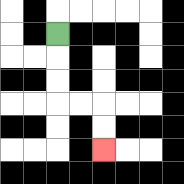{'start': '[2, 1]', 'end': '[4, 6]', 'path_directions': 'D,D,D,R,R,D,D', 'path_coordinates': '[[2, 1], [2, 2], [2, 3], [2, 4], [3, 4], [4, 4], [4, 5], [4, 6]]'}